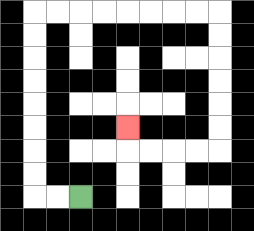{'start': '[3, 8]', 'end': '[5, 5]', 'path_directions': 'L,L,U,U,U,U,U,U,U,U,R,R,R,R,R,R,R,R,D,D,D,D,D,D,L,L,L,L,U', 'path_coordinates': '[[3, 8], [2, 8], [1, 8], [1, 7], [1, 6], [1, 5], [1, 4], [1, 3], [1, 2], [1, 1], [1, 0], [2, 0], [3, 0], [4, 0], [5, 0], [6, 0], [7, 0], [8, 0], [9, 0], [9, 1], [9, 2], [9, 3], [9, 4], [9, 5], [9, 6], [8, 6], [7, 6], [6, 6], [5, 6], [5, 5]]'}